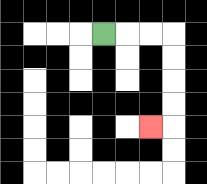{'start': '[4, 1]', 'end': '[6, 5]', 'path_directions': 'R,R,R,D,D,D,D,L', 'path_coordinates': '[[4, 1], [5, 1], [6, 1], [7, 1], [7, 2], [7, 3], [7, 4], [7, 5], [6, 5]]'}